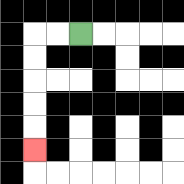{'start': '[3, 1]', 'end': '[1, 6]', 'path_directions': 'L,L,D,D,D,D,D', 'path_coordinates': '[[3, 1], [2, 1], [1, 1], [1, 2], [1, 3], [1, 4], [1, 5], [1, 6]]'}